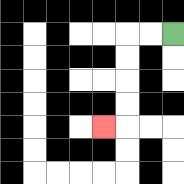{'start': '[7, 1]', 'end': '[4, 5]', 'path_directions': 'L,L,D,D,D,D,L', 'path_coordinates': '[[7, 1], [6, 1], [5, 1], [5, 2], [5, 3], [5, 4], [5, 5], [4, 5]]'}